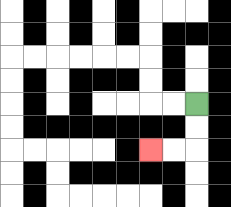{'start': '[8, 4]', 'end': '[6, 6]', 'path_directions': 'D,D,L,L', 'path_coordinates': '[[8, 4], [8, 5], [8, 6], [7, 6], [6, 6]]'}